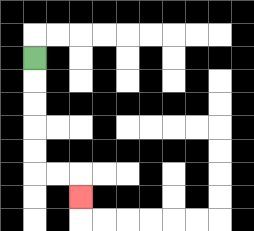{'start': '[1, 2]', 'end': '[3, 8]', 'path_directions': 'D,D,D,D,D,R,R,D', 'path_coordinates': '[[1, 2], [1, 3], [1, 4], [1, 5], [1, 6], [1, 7], [2, 7], [3, 7], [3, 8]]'}